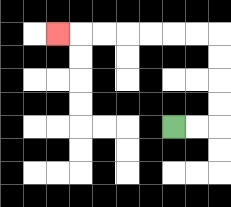{'start': '[7, 5]', 'end': '[2, 1]', 'path_directions': 'R,R,U,U,U,U,L,L,L,L,L,L,L', 'path_coordinates': '[[7, 5], [8, 5], [9, 5], [9, 4], [9, 3], [9, 2], [9, 1], [8, 1], [7, 1], [6, 1], [5, 1], [4, 1], [3, 1], [2, 1]]'}